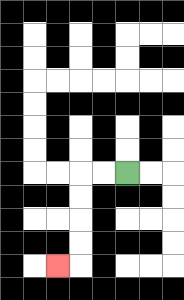{'start': '[5, 7]', 'end': '[2, 11]', 'path_directions': 'L,L,D,D,D,D,L', 'path_coordinates': '[[5, 7], [4, 7], [3, 7], [3, 8], [3, 9], [3, 10], [3, 11], [2, 11]]'}